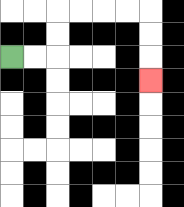{'start': '[0, 2]', 'end': '[6, 3]', 'path_directions': 'R,R,U,U,R,R,R,R,D,D,D', 'path_coordinates': '[[0, 2], [1, 2], [2, 2], [2, 1], [2, 0], [3, 0], [4, 0], [5, 0], [6, 0], [6, 1], [6, 2], [6, 3]]'}